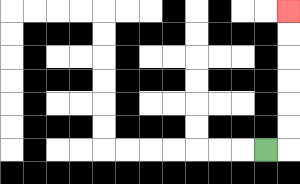{'start': '[11, 6]', 'end': '[12, 0]', 'path_directions': 'R,U,U,U,U,U,U', 'path_coordinates': '[[11, 6], [12, 6], [12, 5], [12, 4], [12, 3], [12, 2], [12, 1], [12, 0]]'}